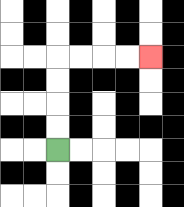{'start': '[2, 6]', 'end': '[6, 2]', 'path_directions': 'U,U,U,U,R,R,R,R', 'path_coordinates': '[[2, 6], [2, 5], [2, 4], [2, 3], [2, 2], [3, 2], [4, 2], [5, 2], [6, 2]]'}